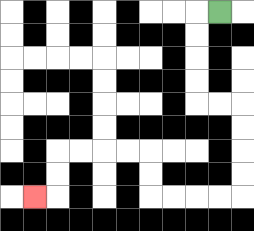{'start': '[9, 0]', 'end': '[1, 8]', 'path_directions': 'L,D,D,D,D,R,R,D,D,D,D,L,L,L,L,U,U,L,L,L,L,D,D,L', 'path_coordinates': '[[9, 0], [8, 0], [8, 1], [8, 2], [8, 3], [8, 4], [9, 4], [10, 4], [10, 5], [10, 6], [10, 7], [10, 8], [9, 8], [8, 8], [7, 8], [6, 8], [6, 7], [6, 6], [5, 6], [4, 6], [3, 6], [2, 6], [2, 7], [2, 8], [1, 8]]'}